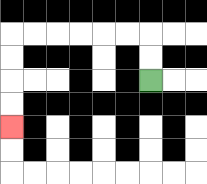{'start': '[6, 3]', 'end': '[0, 5]', 'path_directions': 'U,U,L,L,L,L,L,L,D,D,D,D', 'path_coordinates': '[[6, 3], [6, 2], [6, 1], [5, 1], [4, 1], [3, 1], [2, 1], [1, 1], [0, 1], [0, 2], [0, 3], [0, 4], [0, 5]]'}